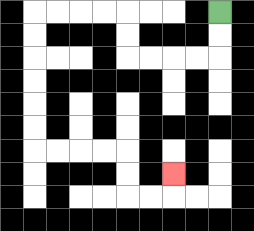{'start': '[9, 0]', 'end': '[7, 7]', 'path_directions': 'D,D,L,L,L,L,U,U,L,L,L,L,D,D,D,D,D,D,R,R,R,R,D,D,R,R,U', 'path_coordinates': '[[9, 0], [9, 1], [9, 2], [8, 2], [7, 2], [6, 2], [5, 2], [5, 1], [5, 0], [4, 0], [3, 0], [2, 0], [1, 0], [1, 1], [1, 2], [1, 3], [1, 4], [1, 5], [1, 6], [2, 6], [3, 6], [4, 6], [5, 6], [5, 7], [5, 8], [6, 8], [7, 8], [7, 7]]'}